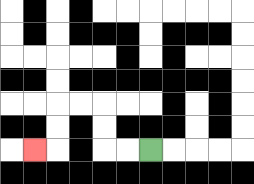{'start': '[6, 6]', 'end': '[1, 6]', 'path_directions': 'L,L,U,U,L,L,D,D,L', 'path_coordinates': '[[6, 6], [5, 6], [4, 6], [4, 5], [4, 4], [3, 4], [2, 4], [2, 5], [2, 6], [1, 6]]'}